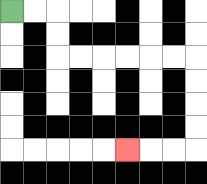{'start': '[0, 0]', 'end': '[5, 6]', 'path_directions': 'R,R,D,D,R,R,R,R,R,R,D,D,D,D,L,L,L', 'path_coordinates': '[[0, 0], [1, 0], [2, 0], [2, 1], [2, 2], [3, 2], [4, 2], [5, 2], [6, 2], [7, 2], [8, 2], [8, 3], [8, 4], [8, 5], [8, 6], [7, 6], [6, 6], [5, 6]]'}